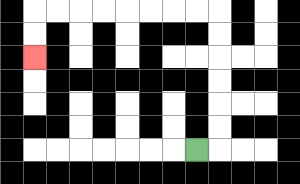{'start': '[8, 6]', 'end': '[1, 2]', 'path_directions': 'R,U,U,U,U,U,U,L,L,L,L,L,L,L,L,D,D', 'path_coordinates': '[[8, 6], [9, 6], [9, 5], [9, 4], [9, 3], [9, 2], [9, 1], [9, 0], [8, 0], [7, 0], [6, 0], [5, 0], [4, 0], [3, 0], [2, 0], [1, 0], [1, 1], [1, 2]]'}